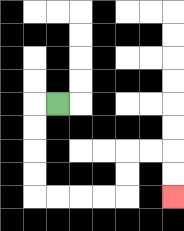{'start': '[2, 4]', 'end': '[7, 8]', 'path_directions': 'L,D,D,D,D,R,R,R,R,U,U,R,R,D,D', 'path_coordinates': '[[2, 4], [1, 4], [1, 5], [1, 6], [1, 7], [1, 8], [2, 8], [3, 8], [4, 8], [5, 8], [5, 7], [5, 6], [6, 6], [7, 6], [7, 7], [7, 8]]'}